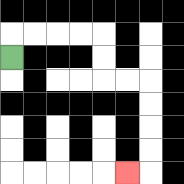{'start': '[0, 2]', 'end': '[5, 7]', 'path_directions': 'U,R,R,R,R,D,D,R,R,D,D,D,D,L', 'path_coordinates': '[[0, 2], [0, 1], [1, 1], [2, 1], [3, 1], [4, 1], [4, 2], [4, 3], [5, 3], [6, 3], [6, 4], [6, 5], [6, 6], [6, 7], [5, 7]]'}